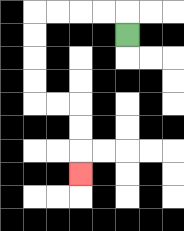{'start': '[5, 1]', 'end': '[3, 7]', 'path_directions': 'U,L,L,L,L,D,D,D,D,R,R,D,D,D', 'path_coordinates': '[[5, 1], [5, 0], [4, 0], [3, 0], [2, 0], [1, 0], [1, 1], [1, 2], [1, 3], [1, 4], [2, 4], [3, 4], [3, 5], [3, 6], [3, 7]]'}